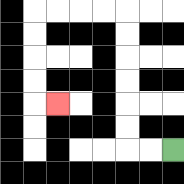{'start': '[7, 6]', 'end': '[2, 4]', 'path_directions': 'L,L,U,U,U,U,U,U,L,L,L,L,D,D,D,D,R', 'path_coordinates': '[[7, 6], [6, 6], [5, 6], [5, 5], [5, 4], [5, 3], [5, 2], [5, 1], [5, 0], [4, 0], [3, 0], [2, 0], [1, 0], [1, 1], [1, 2], [1, 3], [1, 4], [2, 4]]'}